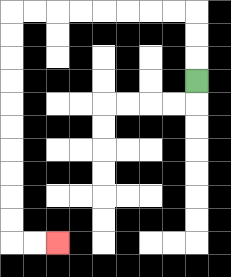{'start': '[8, 3]', 'end': '[2, 10]', 'path_directions': 'U,U,U,L,L,L,L,L,L,L,L,D,D,D,D,D,D,D,D,D,D,R,R', 'path_coordinates': '[[8, 3], [8, 2], [8, 1], [8, 0], [7, 0], [6, 0], [5, 0], [4, 0], [3, 0], [2, 0], [1, 0], [0, 0], [0, 1], [0, 2], [0, 3], [0, 4], [0, 5], [0, 6], [0, 7], [0, 8], [0, 9], [0, 10], [1, 10], [2, 10]]'}